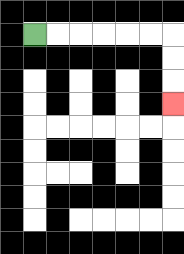{'start': '[1, 1]', 'end': '[7, 4]', 'path_directions': 'R,R,R,R,R,R,D,D,D', 'path_coordinates': '[[1, 1], [2, 1], [3, 1], [4, 1], [5, 1], [6, 1], [7, 1], [7, 2], [7, 3], [7, 4]]'}